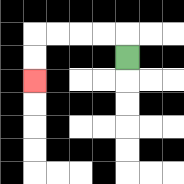{'start': '[5, 2]', 'end': '[1, 3]', 'path_directions': 'U,L,L,L,L,D,D', 'path_coordinates': '[[5, 2], [5, 1], [4, 1], [3, 1], [2, 1], [1, 1], [1, 2], [1, 3]]'}